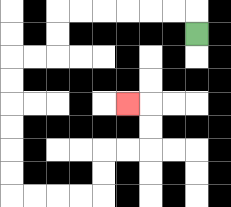{'start': '[8, 1]', 'end': '[5, 4]', 'path_directions': 'U,L,L,L,L,L,L,D,D,L,L,D,D,D,D,D,D,R,R,R,R,U,U,R,R,U,U,L', 'path_coordinates': '[[8, 1], [8, 0], [7, 0], [6, 0], [5, 0], [4, 0], [3, 0], [2, 0], [2, 1], [2, 2], [1, 2], [0, 2], [0, 3], [0, 4], [0, 5], [0, 6], [0, 7], [0, 8], [1, 8], [2, 8], [3, 8], [4, 8], [4, 7], [4, 6], [5, 6], [6, 6], [6, 5], [6, 4], [5, 4]]'}